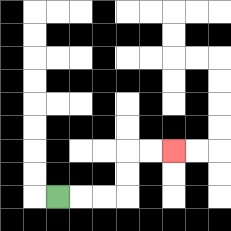{'start': '[2, 8]', 'end': '[7, 6]', 'path_directions': 'R,R,R,U,U,R,R', 'path_coordinates': '[[2, 8], [3, 8], [4, 8], [5, 8], [5, 7], [5, 6], [6, 6], [7, 6]]'}